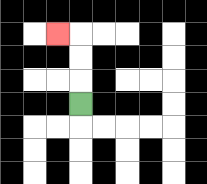{'start': '[3, 4]', 'end': '[2, 1]', 'path_directions': 'U,U,U,L', 'path_coordinates': '[[3, 4], [3, 3], [3, 2], [3, 1], [2, 1]]'}